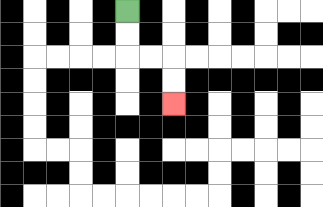{'start': '[5, 0]', 'end': '[7, 4]', 'path_directions': 'D,D,R,R,D,D', 'path_coordinates': '[[5, 0], [5, 1], [5, 2], [6, 2], [7, 2], [7, 3], [7, 4]]'}